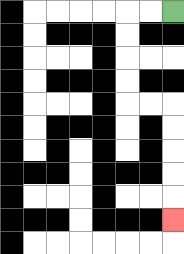{'start': '[7, 0]', 'end': '[7, 9]', 'path_directions': 'L,L,D,D,D,D,R,R,D,D,D,D,D', 'path_coordinates': '[[7, 0], [6, 0], [5, 0], [5, 1], [5, 2], [5, 3], [5, 4], [6, 4], [7, 4], [7, 5], [7, 6], [7, 7], [7, 8], [7, 9]]'}